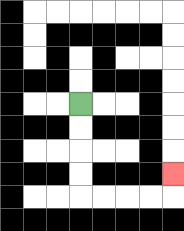{'start': '[3, 4]', 'end': '[7, 7]', 'path_directions': 'D,D,D,D,R,R,R,R,U', 'path_coordinates': '[[3, 4], [3, 5], [3, 6], [3, 7], [3, 8], [4, 8], [5, 8], [6, 8], [7, 8], [7, 7]]'}